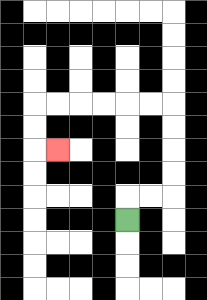{'start': '[5, 9]', 'end': '[2, 6]', 'path_directions': 'U,R,R,U,U,U,U,L,L,L,L,L,L,D,D,R', 'path_coordinates': '[[5, 9], [5, 8], [6, 8], [7, 8], [7, 7], [7, 6], [7, 5], [7, 4], [6, 4], [5, 4], [4, 4], [3, 4], [2, 4], [1, 4], [1, 5], [1, 6], [2, 6]]'}